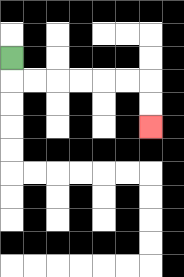{'start': '[0, 2]', 'end': '[6, 5]', 'path_directions': 'D,R,R,R,R,R,R,D,D', 'path_coordinates': '[[0, 2], [0, 3], [1, 3], [2, 3], [3, 3], [4, 3], [5, 3], [6, 3], [6, 4], [6, 5]]'}